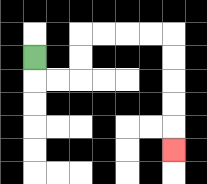{'start': '[1, 2]', 'end': '[7, 6]', 'path_directions': 'D,R,R,U,U,R,R,R,R,D,D,D,D,D', 'path_coordinates': '[[1, 2], [1, 3], [2, 3], [3, 3], [3, 2], [3, 1], [4, 1], [5, 1], [6, 1], [7, 1], [7, 2], [7, 3], [7, 4], [7, 5], [7, 6]]'}